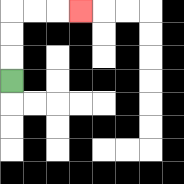{'start': '[0, 3]', 'end': '[3, 0]', 'path_directions': 'U,U,U,R,R,R', 'path_coordinates': '[[0, 3], [0, 2], [0, 1], [0, 0], [1, 0], [2, 0], [3, 0]]'}